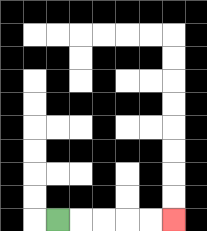{'start': '[2, 9]', 'end': '[7, 9]', 'path_directions': 'R,R,R,R,R', 'path_coordinates': '[[2, 9], [3, 9], [4, 9], [5, 9], [6, 9], [7, 9]]'}